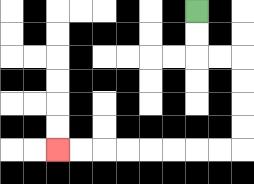{'start': '[8, 0]', 'end': '[2, 6]', 'path_directions': 'D,D,R,R,D,D,D,D,L,L,L,L,L,L,L,L', 'path_coordinates': '[[8, 0], [8, 1], [8, 2], [9, 2], [10, 2], [10, 3], [10, 4], [10, 5], [10, 6], [9, 6], [8, 6], [7, 6], [6, 6], [5, 6], [4, 6], [3, 6], [2, 6]]'}